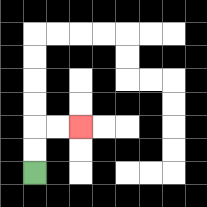{'start': '[1, 7]', 'end': '[3, 5]', 'path_directions': 'U,U,R,R', 'path_coordinates': '[[1, 7], [1, 6], [1, 5], [2, 5], [3, 5]]'}